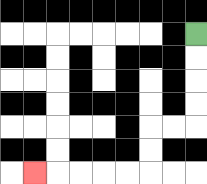{'start': '[8, 1]', 'end': '[1, 7]', 'path_directions': 'D,D,D,D,L,L,D,D,L,L,L,L,L', 'path_coordinates': '[[8, 1], [8, 2], [8, 3], [8, 4], [8, 5], [7, 5], [6, 5], [6, 6], [6, 7], [5, 7], [4, 7], [3, 7], [2, 7], [1, 7]]'}